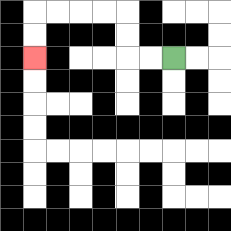{'start': '[7, 2]', 'end': '[1, 2]', 'path_directions': 'L,L,U,U,L,L,L,L,D,D', 'path_coordinates': '[[7, 2], [6, 2], [5, 2], [5, 1], [5, 0], [4, 0], [3, 0], [2, 0], [1, 0], [1, 1], [1, 2]]'}